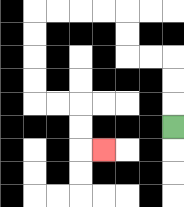{'start': '[7, 5]', 'end': '[4, 6]', 'path_directions': 'U,U,U,L,L,U,U,L,L,L,L,D,D,D,D,R,R,D,D,R', 'path_coordinates': '[[7, 5], [7, 4], [7, 3], [7, 2], [6, 2], [5, 2], [5, 1], [5, 0], [4, 0], [3, 0], [2, 0], [1, 0], [1, 1], [1, 2], [1, 3], [1, 4], [2, 4], [3, 4], [3, 5], [3, 6], [4, 6]]'}